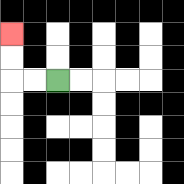{'start': '[2, 3]', 'end': '[0, 1]', 'path_directions': 'L,L,U,U', 'path_coordinates': '[[2, 3], [1, 3], [0, 3], [0, 2], [0, 1]]'}